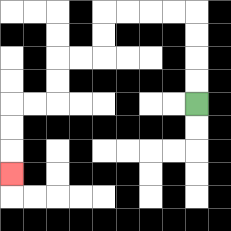{'start': '[8, 4]', 'end': '[0, 7]', 'path_directions': 'U,U,U,U,L,L,L,L,D,D,L,L,D,D,L,L,D,D,D', 'path_coordinates': '[[8, 4], [8, 3], [8, 2], [8, 1], [8, 0], [7, 0], [6, 0], [5, 0], [4, 0], [4, 1], [4, 2], [3, 2], [2, 2], [2, 3], [2, 4], [1, 4], [0, 4], [0, 5], [0, 6], [0, 7]]'}